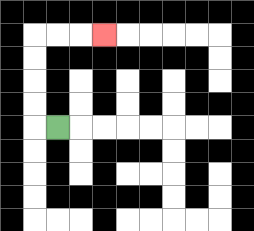{'start': '[2, 5]', 'end': '[4, 1]', 'path_directions': 'L,U,U,U,U,R,R,R', 'path_coordinates': '[[2, 5], [1, 5], [1, 4], [1, 3], [1, 2], [1, 1], [2, 1], [3, 1], [4, 1]]'}